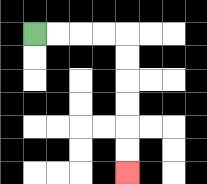{'start': '[1, 1]', 'end': '[5, 7]', 'path_directions': 'R,R,R,R,D,D,D,D,D,D', 'path_coordinates': '[[1, 1], [2, 1], [3, 1], [4, 1], [5, 1], [5, 2], [5, 3], [5, 4], [5, 5], [5, 6], [5, 7]]'}